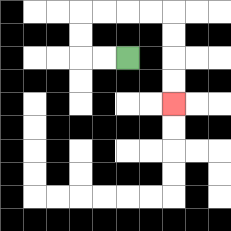{'start': '[5, 2]', 'end': '[7, 4]', 'path_directions': 'L,L,U,U,R,R,R,R,D,D,D,D', 'path_coordinates': '[[5, 2], [4, 2], [3, 2], [3, 1], [3, 0], [4, 0], [5, 0], [6, 0], [7, 0], [7, 1], [7, 2], [7, 3], [7, 4]]'}